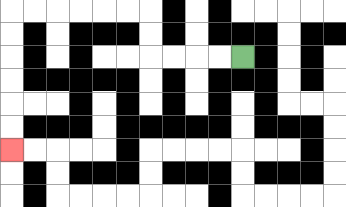{'start': '[10, 2]', 'end': '[0, 6]', 'path_directions': 'L,L,L,L,U,U,L,L,L,L,L,L,D,D,D,D,D,D', 'path_coordinates': '[[10, 2], [9, 2], [8, 2], [7, 2], [6, 2], [6, 1], [6, 0], [5, 0], [4, 0], [3, 0], [2, 0], [1, 0], [0, 0], [0, 1], [0, 2], [0, 3], [0, 4], [0, 5], [0, 6]]'}